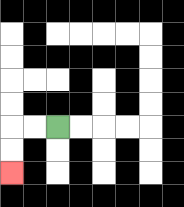{'start': '[2, 5]', 'end': '[0, 7]', 'path_directions': 'L,L,D,D', 'path_coordinates': '[[2, 5], [1, 5], [0, 5], [0, 6], [0, 7]]'}